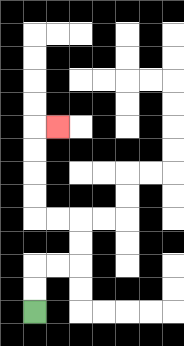{'start': '[1, 13]', 'end': '[2, 5]', 'path_directions': 'U,U,R,R,U,U,L,L,U,U,U,U,R', 'path_coordinates': '[[1, 13], [1, 12], [1, 11], [2, 11], [3, 11], [3, 10], [3, 9], [2, 9], [1, 9], [1, 8], [1, 7], [1, 6], [1, 5], [2, 5]]'}